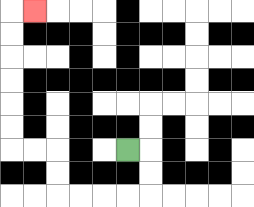{'start': '[5, 6]', 'end': '[1, 0]', 'path_directions': 'R,D,D,L,L,L,L,U,U,L,L,U,U,U,U,U,U,R', 'path_coordinates': '[[5, 6], [6, 6], [6, 7], [6, 8], [5, 8], [4, 8], [3, 8], [2, 8], [2, 7], [2, 6], [1, 6], [0, 6], [0, 5], [0, 4], [0, 3], [0, 2], [0, 1], [0, 0], [1, 0]]'}